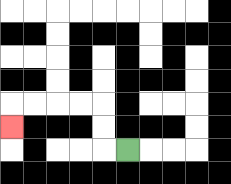{'start': '[5, 6]', 'end': '[0, 5]', 'path_directions': 'L,U,U,L,L,L,L,D', 'path_coordinates': '[[5, 6], [4, 6], [4, 5], [4, 4], [3, 4], [2, 4], [1, 4], [0, 4], [0, 5]]'}